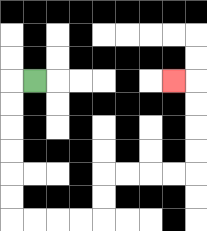{'start': '[1, 3]', 'end': '[7, 3]', 'path_directions': 'L,D,D,D,D,D,D,R,R,R,R,U,U,R,R,R,R,U,U,U,U,L', 'path_coordinates': '[[1, 3], [0, 3], [0, 4], [0, 5], [0, 6], [0, 7], [0, 8], [0, 9], [1, 9], [2, 9], [3, 9], [4, 9], [4, 8], [4, 7], [5, 7], [6, 7], [7, 7], [8, 7], [8, 6], [8, 5], [8, 4], [8, 3], [7, 3]]'}